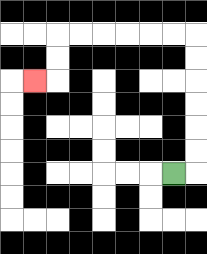{'start': '[7, 7]', 'end': '[1, 3]', 'path_directions': 'R,U,U,U,U,U,U,L,L,L,L,L,L,D,D,L', 'path_coordinates': '[[7, 7], [8, 7], [8, 6], [8, 5], [8, 4], [8, 3], [8, 2], [8, 1], [7, 1], [6, 1], [5, 1], [4, 1], [3, 1], [2, 1], [2, 2], [2, 3], [1, 3]]'}